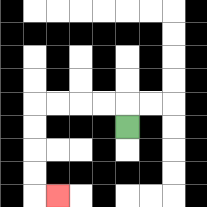{'start': '[5, 5]', 'end': '[2, 8]', 'path_directions': 'U,L,L,L,L,D,D,D,D,R', 'path_coordinates': '[[5, 5], [5, 4], [4, 4], [3, 4], [2, 4], [1, 4], [1, 5], [1, 6], [1, 7], [1, 8], [2, 8]]'}